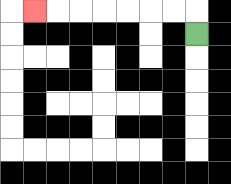{'start': '[8, 1]', 'end': '[1, 0]', 'path_directions': 'U,L,L,L,L,L,L,L', 'path_coordinates': '[[8, 1], [8, 0], [7, 0], [6, 0], [5, 0], [4, 0], [3, 0], [2, 0], [1, 0]]'}